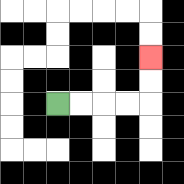{'start': '[2, 4]', 'end': '[6, 2]', 'path_directions': 'R,R,R,R,U,U', 'path_coordinates': '[[2, 4], [3, 4], [4, 4], [5, 4], [6, 4], [6, 3], [6, 2]]'}